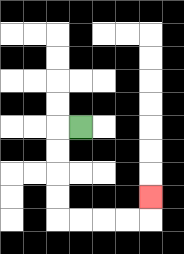{'start': '[3, 5]', 'end': '[6, 8]', 'path_directions': 'L,D,D,D,D,R,R,R,R,U', 'path_coordinates': '[[3, 5], [2, 5], [2, 6], [2, 7], [2, 8], [2, 9], [3, 9], [4, 9], [5, 9], [6, 9], [6, 8]]'}